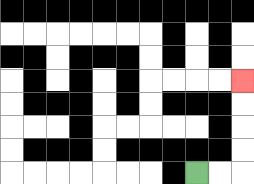{'start': '[8, 7]', 'end': '[10, 3]', 'path_directions': 'R,R,U,U,U,U', 'path_coordinates': '[[8, 7], [9, 7], [10, 7], [10, 6], [10, 5], [10, 4], [10, 3]]'}